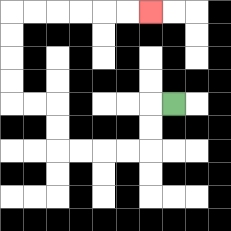{'start': '[7, 4]', 'end': '[6, 0]', 'path_directions': 'L,D,D,L,L,L,L,U,U,L,L,U,U,U,U,R,R,R,R,R,R', 'path_coordinates': '[[7, 4], [6, 4], [6, 5], [6, 6], [5, 6], [4, 6], [3, 6], [2, 6], [2, 5], [2, 4], [1, 4], [0, 4], [0, 3], [0, 2], [0, 1], [0, 0], [1, 0], [2, 0], [3, 0], [4, 0], [5, 0], [6, 0]]'}